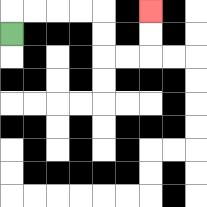{'start': '[0, 1]', 'end': '[6, 0]', 'path_directions': 'U,R,R,R,R,D,D,R,R,U,U', 'path_coordinates': '[[0, 1], [0, 0], [1, 0], [2, 0], [3, 0], [4, 0], [4, 1], [4, 2], [5, 2], [6, 2], [6, 1], [6, 0]]'}